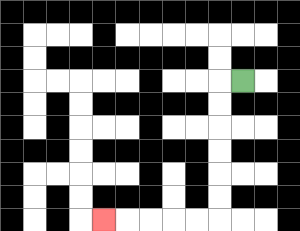{'start': '[10, 3]', 'end': '[4, 9]', 'path_directions': 'L,D,D,D,D,D,D,L,L,L,L,L', 'path_coordinates': '[[10, 3], [9, 3], [9, 4], [9, 5], [9, 6], [9, 7], [9, 8], [9, 9], [8, 9], [7, 9], [6, 9], [5, 9], [4, 9]]'}